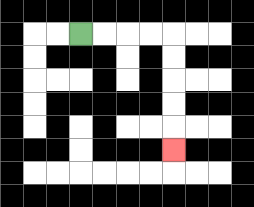{'start': '[3, 1]', 'end': '[7, 6]', 'path_directions': 'R,R,R,R,D,D,D,D,D', 'path_coordinates': '[[3, 1], [4, 1], [5, 1], [6, 1], [7, 1], [7, 2], [7, 3], [7, 4], [7, 5], [7, 6]]'}